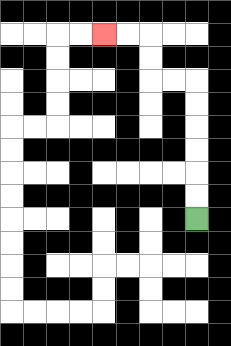{'start': '[8, 9]', 'end': '[4, 1]', 'path_directions': 'U,U,U,U,U,U,L,L,U,U,L,L', 'path_coordinates': '[[8, 9], [8, 8], [8, 7], [8, 6], [8, 5], [8, 4], [8, 3], [7, 3], [6, 3], [6, 2], [6, 1], [5, 1], [4, 1]]'}